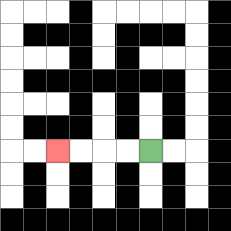{'start': '[6, 6]', 'end': '[2, 6]', 'path_directions': 'L,L,L,L', 'path_coordinates': '[[6, 6], [5, 6], [4, 6], [3, 6], [2, 6]]'}